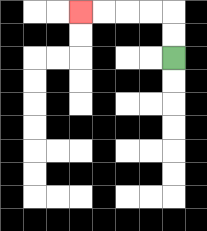{'start': '[7, 2]', 'end': '[3, 0]', 'path_directions': 'U,U,L,L,L,L', 'path_coordinates': '[[7, 2], [7, 1], [7, 0], [6, 0], [5, 0], [4, 0], [3, 0]]'}